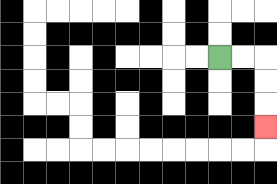{'start': '[9, 2]', 'end': '[11, 5]', 'path_directions': 'R,R,D,D,D', 'path_coordinates': '[[9, 2], [10, 2], [11, 2], [11, 3], [11, 4], [11, 5]]'}